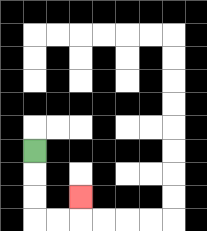{'start': '[1, 6]', 'end': '[3, 8]', 'path_directions': 'D,D,D,R,R,U', 'path_coordinates': '[[1, 6], [1, 7], [1, 8], [1, 9], [2, 9], [3, 9], [3, 8]]'}